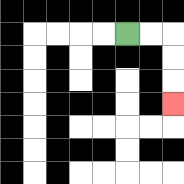{'start': '[5, 1]', 'end': '[7, 4]', 'path_directions': 'R,R,D,D,D', 'path_coordinates': '[[5, 1], [6, 1], [7, 1], [7, 2], [7, 3], [7, 4]]'}